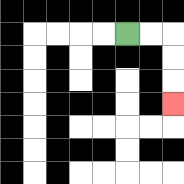{'start': '[5, 1]', 'end': '[7, 4]', 'path_directions': 'R,R,D,D,D', 'path_coordinates': '[[5, 1], [6, 1], [7, 1], [7, 2], [7, 3], [7, 4]]'}